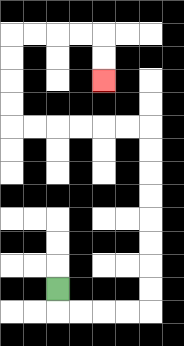{'start': '[2, 12]', 'end': '[4, 3]', 'path_directions': 'D,R,R,R,R,U,U,U,U,U,U,U,U,L,L,L,L,L,L,U,U,U,U,R,R,R,R,D,D', 'path_coordinates': '[[2, 12], [2, 13], [3, 13], [4, 13], [5, 13], [6, 13], [6, 12], [6, 11], [6, 10], [6, 9], [6, 8], [6, 7], [6, 6], [6, 5], [5, 5], [4, 5], [3, 5], [2, 5], [1, 5], [0, 5], [0, 4], [0, 3], [0, 2], [0, 1], [1, 1], [2, 1], [3, 1], [4, 1], [4, 2], [4, 3]]'}